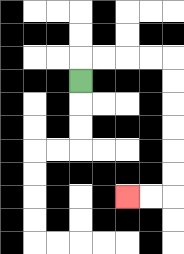{'start': '[3, 3]', 'end': '[5, 8]', 'path_directions': 'U,R,R,R,R,D,D,D,D,D,D,L,L', 'path_coordinates': '[[3, 3], [3, 2], [4, 2], [5, 2], [6, 2], [7, 2], [7, 3], [7, 4], [7, 5], [7, 6], [7, 7], [7, 8], [6, 8], [5, 8]]'}